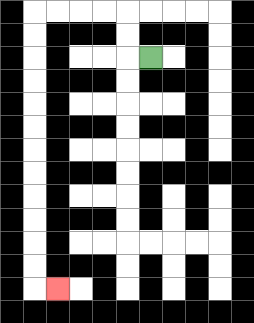{'start': '[6, 2]', 'end': '[2, 12]', 'path_directions': 'L,U,U,L,L,L,L,D,D,D,D,D,D,D,D,D,D,D,D,R', 'path_coordinates': '[[6, 2], [5, 2], [5, 1], [5, 0], [4, 0], [3, 0], [2, 0], [1, 0], [1, 1], [1, 2], [1, 3], [1, 4], [1, 5], [1, 6], [1, 7], [1, 8], [1, 9], [1, 10], [1, 11], [1, 12], [2, 12]]'}